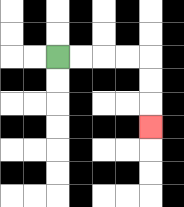{'start': '[2, 2]', 'end': '[6, 5]', 'path_directions': 'R,R,R,R,D,D,D', 'path_coordinates': '[[2, 2], [3, 2], [4, 2], [5, 2], [6, 2], [6, 3], [6, 4], [6, 5]]'}